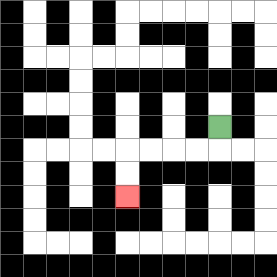{'start': '[9, 5]', 'end': '[5, 8]', 'path_directions': 'D,L,L,L,L,D,D', 'path_coordinates': '[[9, 5], [9, 6], [8, 6], [7, 6], [6, 6], [5, 6], [5, 7], [5, 8]]'}